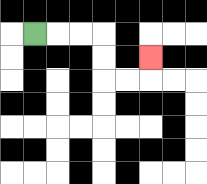{'start': '[1, 1]', 'end': '[6, 2]', 'path_directions': 'R,R,R,D,D,R,R,U', 'path_coordinates': '[[1, 1], [2, 1], [3, 1], [4, 1], [4, 2], [4, 3], [5, 3], [6, 3], [6, 2]]'}